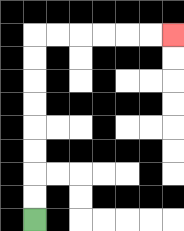{'start': '[1, 9]', 'end': '[7, 1]', 'path_directions': 'U,U,U,U,U,U,U,U,R,R,R,R,R,R', 'path_coordinates': '[[1, 9], [1, 8], [1, 7], [1, 6], [1, 5], [1, 4], [1, 3], [1, 2], [1, 1], [2, 1], [3, 1], [4, 1], [5, 1], [6, 1], [7, 1]]'}